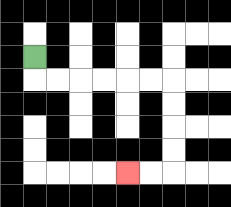{'start': '[1, 2]', 'end': '[5, 7]', 'path_directions': 'D,R,R,R,R,R,R,D,D,D,D,L,L', 'path_coordinates': '[[1, 2], [1, 3], [2, 3], [3, 3], [4, 3], [5, 3], [6, 3], [7, 3], [7, 4], [7, 5], [7, 6], [7, 7], [6, 7], [5, 7]]'}